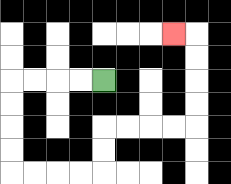{'start': '[4, 3]', 'end': '[7, 1]', 'path_directions': 'L,L,L,L,D,D,D,D,R,R,R,R,U,U,R,R,R,R,U,U,U,U,L', 'path_coordinates': '[[4, 3], [3, 3], [2, 3], [1, 3], [0, 3], [0, 4], [0, 5], [0, 6], [0, 7], [1, 7], [2, 7], [3, 7], [4, 7], [4, 6], [4, 5], [5, 5], [6, 5], [7, 5], [8, 5], [8, 4], [8, 3], [8, 2], [8, 1], [7, 1]]'}